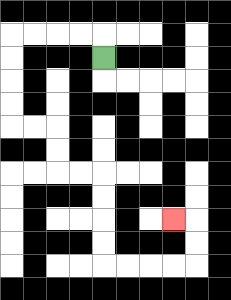{'start': '[4, 2]', 'end': '[7, 9]', 'path_directions': 'U,L,L,L,L,D,D,D,D,R,R,D,D,R,R,D,D,D,D,R,R,R,R,U,U,L', 'path_coordinates': '[[4, 2], [4, 1], [3, 1], [2, 1], [1, 1], [0, 1], [0, 2], [0, 3], [0, 4], [0, 5], [1, 5], [2, 5], [2, 6], [2, 7], [3, 7], [4, 7], [4, 8], [4, 9], [4, 10], [4, 11], [5, 11], [6, 11], [7, 11], [8, 11], [8, 10], [8, 9], [7, 9]]'}